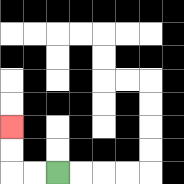{'start': '[2, 7]', 'end': '[0, 5]', 'path_directions': 'L,L,U,U', 'path_coordinates': '[[2, 7], [1, 7], [0, 7], [0, 6], [0, 5]]'}